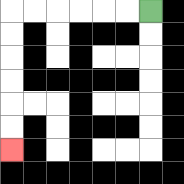{'start': '[6, 0]', 'end': '[0, 6]', 'path_directions': 'L,L,L,L,L,L,D,D,D,D,D,D', 'path_coordinates': '[[6, 0], [5, 0], [4, 0], [3, 0], [2, 0], [1, 0], [0, 0], [0, 1], [0, 2], [0, 3], [0, 4], [0, 5], [0, 6]]'}